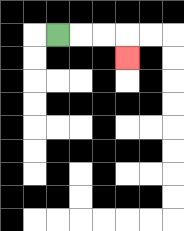{'start': '[2, 1]', 'end': '[5, 2]', 'path_directions': 'R,R,R,D', 'path_coordinates': '[[2, 1], [3, 1], [4, 1], [5, 1], [5, 2]]'}